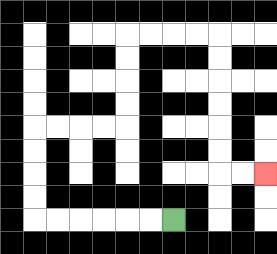{'start': '[7, 9]', 'end': '[11, 7]', 'path_directions': 'L,L,L,L,L,L,U,U,U,U,R,R,R,R,U,U,U,U,R,R,R,R,D,D,D,D,D,D,R,R', 'path_coordinates': '[[7, 9], [6, 9], [5, 9], [4, 9], [3, 9], [2, 9], [1, 9], [1, 8], [1, 7], [1, 6], [1, 5], [2, 5], [3, 5], [4, 5], [5, 5], [5, 4], [5, 3], [5, 2], [5, 1], [6, 1], [7, 1], [8, 1], [9, 1], [9, 2], [9, 3], [9, 4], [9, 5], [9, 6], [9, 7], [10, 7], [11, 7]]'}